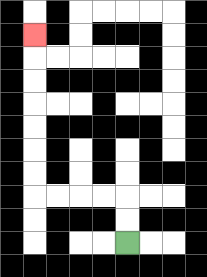{'start': '[5, 10]', 'end': '[1, 1]', 'path_directions': 'U,U,L,L,L,L,U,U,U,U,U,U,U', 'path_coordinates': '[[5, 10], [5, 9], [5, 8], [4, 8], [3, 8], [2, 8], [1, 8], [1, 7], [1, 6], [1, 5], [1, 4], [1, 3], [1, 2], [1, 1]]'}